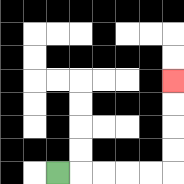{'start': '[2, 7]', 'end': '[7, 3]', 'path_directions': 'R,R,R,R,R,U,U,U,U', 'path_coordinates': '[[2, 7], [3, 7], [4, 7], [5, 7], [6, 7], [7, 7], [7, 6], [7, 5], [7, 4], [7, 3]]'}